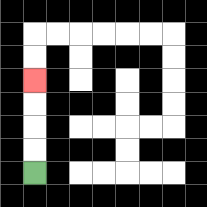{'start': '[1, 7]', 'end': '[1, 3]', 'path_directions': 'U,U,U,U', 'path_coordinates': '[[1, 7], [1, 6], [1, 5], [1, 4], [1, 3]]'}